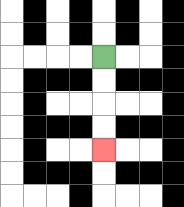{'start': '[4, 2]', 'end': '[4, 6]', 'path_directions': 'D,D,D,D', 'path_coordinates': '[[4, 2], [4, 3], [4, 4], [4, 5], [4, 6]]'}